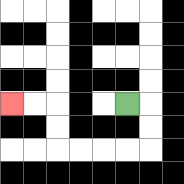{'start': '[5, 4]', 'end': '[0, 4]', 'path_directions': 'R,D,D,L,L,L,L,U,U,L,L', 'path_coordinates': '[[5, 4], [6, 4], [6, 5], [6, 6], [5, 6], [4, 6], [3, 6], [2, 6], [2, 5], [2, 4], [1, 4], [0, 4]]'}